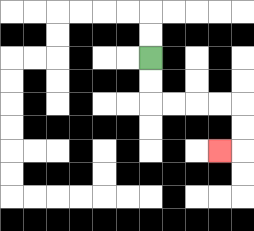{'start': '[6, 2]', 'end': '[9, 6]', 'path_directions': 'D,D,R,R,R,R,D,D,L', 'path_coordinates': '[[6, 2], [6, 3], [6, 4], [7, 4], [8, 4], [9, 4], [10, 4], [10, 5], [10, 6], [9, 6]]'}